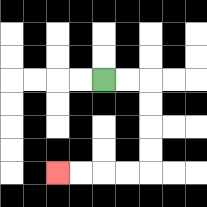{'start': '[4, 3]', 'end': '[2, 7]', 'path_directions': 'R,R,D,D,D,D,L,L,L,L', 'path_coordinates': '[[4, 3], [5, 3], [6, 3], [6, 4], [6, 5], [6, 6], [6, 7], [5, 7], [4, 7], [3, 7], [2, 7]]'}